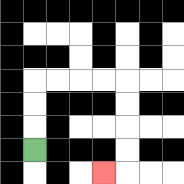{'start': '[1, 6]', 'end': '[4, 7]', 'path_directions': 'U,U,U,R,R,R,R,D,D,D,D,L', 'path_coordinates': '[[1, 6], [1, 5], [1, 4], [1, 3], [2, 3], [3, 3], [4, 3], [5, 3], [5, 4], [5, 5], [5, 6], [5, 7], [4, 7]]'}